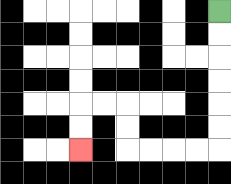{'start': '[9, 0]', 'end': '[3, 6]', 'path_directions': 'D,D,D,D,D,D,L,L,L,L,U,U,L,L,D,D', 'path_coordinates': '[[9, 0], [9, 1], [9, 2], [9, 3], [9, 4], [9, 5], [9, 6], [8, 6], [7, 6], [6, 6], [5, 6], [5, 5], [5, 4], [4, 4], [3, 4], [3, 5], [3, 6]]'}